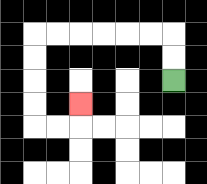{'start': '[7, 3]', 'end': '[3, 4]', 'path_directions': 'U,U,L,L,L,L,L,L,D,D,D,D,R,R,U', 'path_coordinates': '[[7, 3], [7, 2], [7, 1], [6, 1], [5, 1], [4, 1], [3, 1], [2, 1], [1, 1], [1, 2], [1, 3], [1, 4], [1, 5], [2, 5], [3, 5], [3, 4]]'}